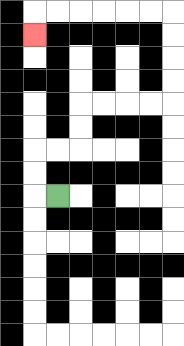{'start': '[2, 8]', 'end': '[1, 1]', 'path_directions': 'L,U,U,R,R,U,U,R,R,R,R,U,U,U,U,L,L,L,L,L,L,D', 'path_coordinates': '[[2, 8], [1, 8], [1, 7], [1, 6], [2, 6], [3, 6], [3, 5], [3, 4], [4, 4], [5, 4], [6, 4], [7, 4], [7, 3], [7, 2], [7, 1], [7, 0], [6, 0], [5, 0], [4, 0], [3, 0], [2, 0], [1, 0], [1, 1]]'}